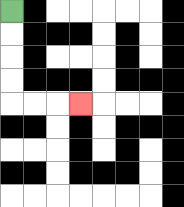{'start': '[0, 0]', 'end': '[3, 4]', 'path_directions': 'D,D,D,D,R,R,R', 'path_coordinates': '[[0, 0], [0, 1], [0, 2], [0, 3], [0, 4], [1, 4], [2, 4], [3, 4]]'}